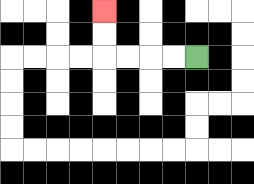{'start': '[8, 2]', 'end': '[4, 0]', 'path_directions': 'L,L,L,L,U,U', 'path_coordinates': '[[8, 2], [7, 2], [6, 2], [5, 2], [4, 2], [4, 1], [4, 0]]'}